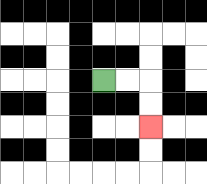{'start': '[4, 3]', 'end': '[6, 5]', 'path_directions': 'R,R,D,D', 'path_coordinates': '[[4, 3], [5, 3], [6, 3], [6, 4], [6, 5]]'}